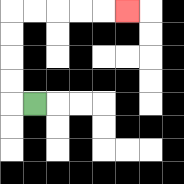{'start': '[1, 4]', 'end': '[5, 0]', 'path_directions': 'L,U,U,U,U,R,R,R,R,R', 'path_coordinates': '[[1, 4], [0, 4], [0, 3], [0, 2], [0, 1], [0, 0], [1, 0], [2, 0], [3, 0], [4, 0], [5, 0]]'}